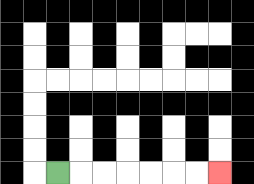{'start': '[2, 7]', 'end': '[9, 7]', 'path_directions': 'R,R,R,R,R,R,R', 'path_coordinates': '[[2, 7], [3, 7], [4, 7], [5, 7], [6, 7], [7, 7], [8, 7], [9, 7]]'}